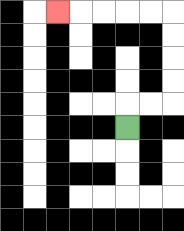{'start': '[5, 5]', 'end': '[2, 0]', 'path_directions': 'U,R,R,U,U,U,U,L,L,L,L,L', 'path_coordinates': '[[5, 5], [5, 4], [6, 4], [7, 4], [7, 3], [7, 2], [7, 1], [7, 0], [6, 0], [5, 0], [4, 0], [3, 0], [2, 0]]'}